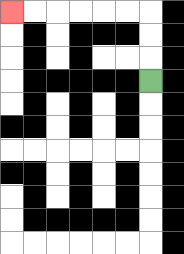{'start': '[6, 3]', 'end': '[0, 0]', 'path_directions': 'U,U,U,L,L,L,L,L,L', 'path_coordinates': '[[6, 3], [6, 2], [6, 1], [6, 0], [5, 0], [4, 0], [3, 0], [2, 0], [1, 0], [0, 0]]'}